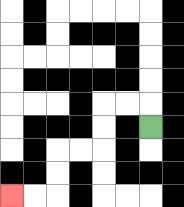{'start': '[6, 5]', 'end': '[0, 8]', 'path_directions': 'U,L,L,D,D,L,L,D,D,L,L', 'path_coordinates': '[[6, 5], [6, 4], [5, 4], [4, 4], [4, 5], [4, 6], [3, 6], [2, 6], [2, 7], [2, 8], [1, 8], [0, 8]]'}